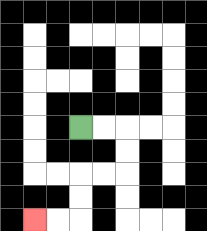{'start': '[3, 5]', 'end': '[1, 9]', 'path_directions': 'R,R,D,D,L,L,D,D,L,L', 'path_coordinates': '[[3, 5], [4, 5], [5, 5], [5, 6], [5, 7], [4, 7], [3, 7], [3, 8], [3, 9], [2, 9], [1, 9]]'}